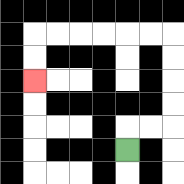{'start': '[5, 6]', 'end': '[1, 3]', 'path_directions': 'U,R,R,U,U,U,U,L,L,L,L,L,L,D,D', 'path_coordinates': '[[5, 6], [5, 5], [6, 5], [7, 5], [7, 4], [7, 3], [7, 2], [7, 1], [6, 1], [5, 1], [4, 1], [3, 1], [2, 1], [1, 1], [1, 2], [1, 3]]'}